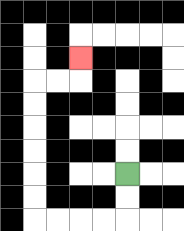{'start': '[5, 7]', 'end': '[3, 2]', 'path_directions': 'D,D,L,L,L,L,U,U,U,U,U,U,R,R,U', 'path_coordinates': '[[5, 7], [5, 8], [5, 9], [4, 9], [3, 9], [2, 9], [1, 9], [1, 8], [1, 7], [1, 6], [1, 5], [1, 4], [1, 3], [2, 3], [3, 3], [3, 2]]'}